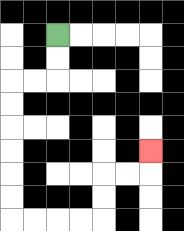{'start': '[2, 1]', 'end': '[6, 6]', 'path_directions': 'D,D,L,L,D,D,D,D,D,D,R,R,R,R,U,U,R,R,U', 'path_coordinates': '[[2, 1], [2, 2], [2, 3], [1, 3], [0, 3], [0, 4], [0, 5], [0, 6], [0, 7], [0, 8], [0, 9], [1, 9], [2, 9], [3, 9], [4, 9], [4, 8], [4, 7], [5, 7], [6, 7], [6, 6]]'}